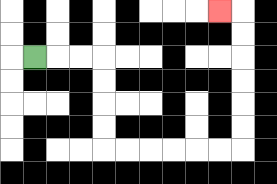{'start': '[1, 2]', 'end': '[9, 0]', 'path_directions': 'R,R,R,D,D,D,D,R,R,R,R,R,R,U,U,U,U,U,U,L', 'path_coordinates': '[[1, 2], [2, 2], [3, 2], [4, 2], [4, 3], [4, 4], [4, 5], [4, 6], [5, 6], [6, 6], [7, 6], [8, 6], [9, 6], [10, 6], [10, 5], [10, 4], [10, 3], [10, 2], [10, 1], [10, 0], [9, 0]]'}